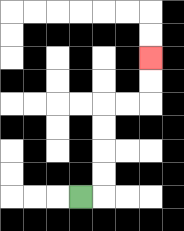{'start': '[3, 8]', 'end': '[6, 2]', 'path_directions': 'R,U,U,U,U,R,R,U,U', 'path_coordinates': '[[3, 8], [4, 8], [4, 7], [4, 6], [4, 5], [4, 4], [5, 4], [6, 4], [6, 3], [6, 2]]'}